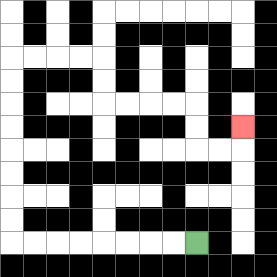{'start': '[8, 10]', 'end': '[10, 5]', 'path_directions': 'L,L,L,L,L,L,L,L,U,U,U,U,U,U,U,U,R,R,R,R,D,D,R,R,R,R,D,D,R,R,U', 'path_coordinates': '[[8, 10], [7, 10], [6, 10], [5, 10], [4, 10], [3, 10], [2, 10], [1, 10], [0, 10], [0, 9], [0, 8], [0, 7], [0, 6], [0, 5], [0, 4], [0, 3], [0, 2], [1, 2], [2, 2], [3, 2], [4, 2], [4, 3], [4, 4], [5, 4], [6, 4], [7, 4], [8, 4], [8, 5], [8, 6], [9, 6], [10, 6], [10, 5]]'}